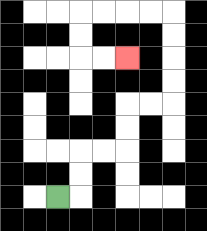{'start': '[2, 8]', 'end': '[5, 2]', 'path_directions': 'R,U,U,R,R,U,U,R,R,U,U,U,U,L,L,L,L,D,D,R,R', 'path_coordinates': '[[2, 8], [3, 8], [3, 7], [3, 6], [4, 6], [5, 6], [5, 5], [5, 4], [6, 4], [7, 4], [7, 3], [7, 2], [7, 1], [7, 0], [6, 0], [5, 0], [4, 0], [3, 0], [3, 1], [3, 2], [4, 2], [5, 2]]'}